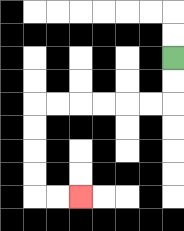{'start': '[7, 2]', 'end': '[3, 8]', 'path_directions': 'D,D,L,L,L,L,L,L,D,D,D,D,R,R', 'path_coordinates': '[[7, 2], [7, 3], [7, 4], [6, 4], [5, 4], [4, 4], [3, 4], [2, 4], [1, 4], [1, 5], [1, 6], [1, 7], [1, 8], [2, 8], [3, 8]]'}